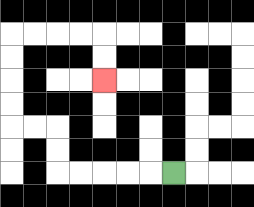{'start': '[7, 7]', 'end': '[4, 3]', 'path_directions': 'L,L,L,L,L,U,U,L,L,U,U,U,U,R,R,R,R,D,D', 'path_coordinates': '[[7, 7], [6, 7], [5, 7], [4, 7], [3, 7], [2, 7], [2, 6], [2, 5], [1, 5], [0, 5], [0, 4], [0, 3], [0, 2], [0, 1], [1, 1], [2, 1], [3, 1], [4, 1], [4, 2], [4, 3]]'}